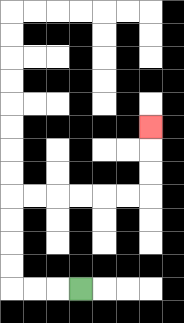{'start': '[3, 12]', 'end': '[6, 5]', 'path_directions': 'L,L,L,U,U,U,U,R,R,R,R,R,R,U,U,U', 'path_coordinates': '[[3, 12], [2, 12], [1, 12], [0, 12], [0, 11], [0, 10], [0, 9], [0, 8], [1, 8], [2, 8], [3, 8], [4, 8], [5, 8], [6, 8], [6, 7], [6, 6], [6, 5]]'}